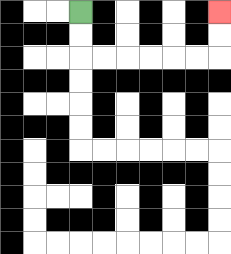{'start': '[3, 0]', 'end': '[9, 0]', 'path_directions': 'D,D,R,R,R,R,R,R,U,U', 'path_coordinates': '[[3, 0], [3, 1], [3, 2], [4, 2], [5, 2], [6, 2], [7, 2], [8, 2], [9, 2], [9, 1], [9, 0]]'}